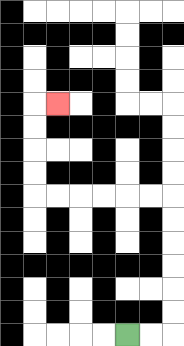{'start': '[5, 14]', 'end': '[2, 4]', 'path_directions': 'R,R,U,U,U,U,U,U,L,L,L,L,L,L,U,U,U,U,R', 'path_coordinates': '[[5, 14], [6, 14], [7, 14], [7, 13], [7, 12], [7, 11], [7, 10], [7, 9], [7, 8], [6, 8], [5, 8], [4, 8], [3, 8], [2, 8], [1, 8], [1, 7], [1, 6], [1, 5], [1, 4], [2, 4]]'}